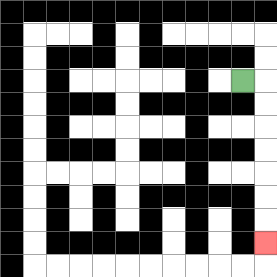{'start': '[10, 3]', 'end': '[11, 10]', 'path_directions': 'R,D,D,D,D,D,D,D', 'path_coordinates': '[[10, 3], [11, 3], [11, 4], [11, 5], [11, 6], [11, 7], [11, 8], [11, 9], [11, 10]]'}